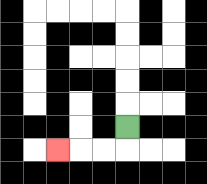{'start': '[5, 5]', 'end': '[2, 6]', 'path_directions': 'D,L,L,L', 'path_coordinates': '[[5, 5], [5, 6], [4, 6], [3, 6], [2, 6]]'}